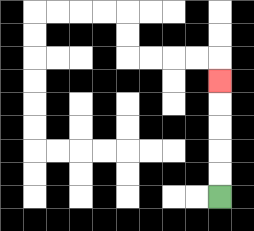{'start': '[9, 8]', 'end': '[9, 3]', 'path_directions': 'U,U,U,U,U', 'path_coordinates': '[[9, 8], [9, 7], [9, 6], [9, 5], [9, 4], [9, 3]]'}